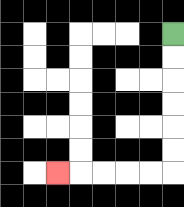{'start': '[7, 1]', 'end': '[2, 7]', 'path_directions': 'D,D,D,D,D,D,L,L,L,L,L', 'path_coordinates': '[[7, 1], [7, 2], [7, 3], [7, 4], [7, 5], [7, 6], [7, 7], [6, 7], [5, 7], [4, 7], [3, 7], [2, 7]]'}